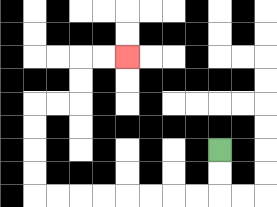{'start': '[9, 6]', 'end': '[5, 2]', 'path_directions': 'D,D,L,L,L,L,L,L,L,L,U,U,U,U,R,R,U,U,R,R', 'path_coordinates': '[[9, 6], [9, 7], [9, 8], [8, 8], [7, 8], [6, 8], [5, 8], [4, 8], [3, 8], [2, 8], [1, 8], [1, 7], [1, 6], [1, 5], [1, 4], [2, 4], [3, 4], [3, 3], [3, 2], [4, 2], [5, 2]]'}